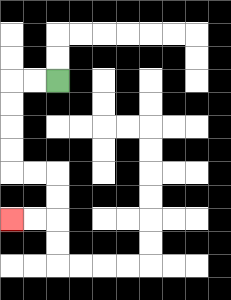{'start': '[2, 3]', 'end': '[0, 9]', 'path_directions': 'L,L,D,D,D,D,R,R,D,D,L,L', 'path_coordinates': '[[2, 3], [1, 3], [0, 3], [0, 4], [0, 5], [0, 6], [0, 7], [1, 7], [2, 7], [2, 8], [2, 9], [1, 9], [0, 9]]'}